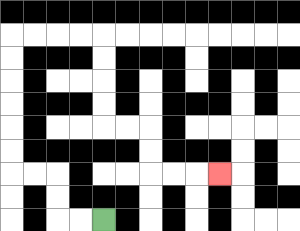{'start': '[4, 9]', 'end': '[9, 7]', 'path_directions': 'L,L,U,U,L,L,U,U,U,U,U,U,R,R,R,R,D,D,D,D,R,R,D,D,R,R,R', 'path_coordinates': '[[4, 9], [3, 9], [2, 9], [2, 8], [2, 7], [1, 7], [0, 7], [0, 6], [0, 5], [0, 4], [0, 3], [0, 2], [0, 1], [1, 1], [2, 1], [3, 1], [4, 1], [4, 2], [4, 3], [4, 4], [4, 5], [5, 5], [6, 5], [6, 6], [6, 7], [7, 7], [8, 7], [9, 7]]'}